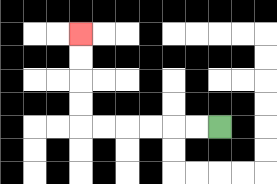{'start': '[9, 5]', 'end': '[3, 1]', 'path_directions': 'L,L,L,L,L,L,U,U,U,U', 'path_coordinates': '[[9, 5], [8, 5], [7, 5], [6, 5], [5, 5], [4, 5], [3, 5], [3, 4], [3, 3], [3, 2], [3, 1]]'}